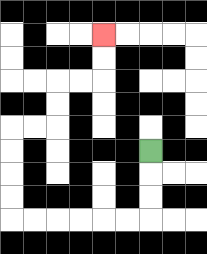{'start': '[6, 6]', 'end': '[4, 1]', 'path_directions': 'D,D,D,L,L,L,L,L,L,U,U,U,U,R,R,U,U,R,R,U,U', 'path_coordinates': '[[6, 6], [6, 7], [6, 8], [6, 9], [5, 9], [4, 9], [3, 9], [2, 9], [1, 9], [0, 9], [0, 8], [0, 7], [0, 6], [0, 5], [1, 5], [2, 5], [2, 4], [2, 3], [3, 3], [4, 3], [4, 2], [4, 1]]'}